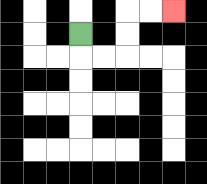{'start': '[3, 1]', 'end': '[7, 0]', 'path_directions': 'D,R,R,U,U,R,R', 'path_coordinates': '[[3, 1], [3, 2], [4, 2], [5, 2], [5, 1], [5, 0], [6, 0], [7, 0]]'}